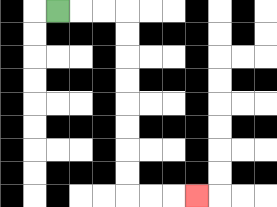{'start': '[2, 0]', 'end': '[8, 8]', 'path_directions': 'R,R,R,D,D,D,D,D,D,D,D,R,R,R', 'path_coordinates': '[[2, 0], [3, 0], [4, 0], [5, 0], [5, 1], [5, 2], [5, 3], [5, 4], [5, 5], [5, 6], [5, 7], [5, 8], [6, 8], [7, 8], [8, 8]]'}